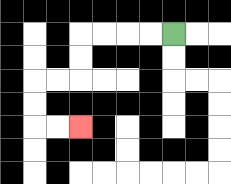{'start': '[7, 1]', 'end': '[3, 5]', 'path_directions': 'L,L,L,L,D,D,L,L,D,D,R,R', 'path_coordinates': '[[7, 1], [6, 1], [5, 1], [4, 1], [3, 1], [3, 2], [3, 3], [2, 3], [1, 3], [1, 4], [1, 5], [2, 5], [3, 5]]'}